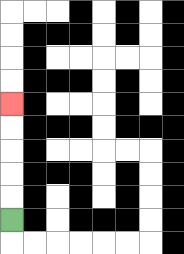{'start': '[0, 9]', 'end': '[0, 4]', 'path_directions': 'U,U,U,U,U', 'path_coordinates': '[[0, 9], [0, 8], [0, 7], [0, 6], [0, 5], [0, 4]]'}